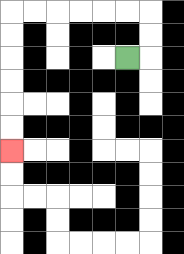{'start': '[5, 2]', 'end': '[0, 6]', 'path_directions': 'R,U,U,L,L,L,L,L,L,D,D,D,D,D,D', 'path_coordinates': '[[5, 2], [6, 2], [6, 1], [6, 0], [5, 0], [4, 0], [3, 0], [2, 0], [1, 0], [0, 0], [0, 1], [0, 2], [0, 3], [0, 4], [0, 5], [0, 6]]'}